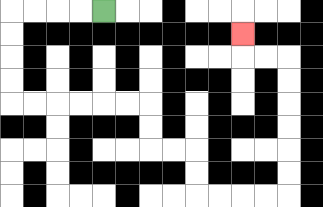{'start': '[4, 0]', 'end': '[10, 1]', 'path_directions': 'L,L,L,L,D,D,D,D,R,R,R,R,R,R,D,D,R,R,D,D,R,R,R,R,U,U,U,U,U,U,L,L,U', 'path_coordinates': '[[4, 0], [3, 0], [2, 0], [1, 0], [0, 0], [0, 1], [0, 2], [0, 3], [0, 4], [1, 4], [2, 4], [3, 4], [4, 4], [5, 4], [6, 4], [6, 5], [6, 6], [7, 6], [8, 6], [8, 7], [8, 8], [9, 8], [10, 8], [11, 8], [12, 8], [12, 7], [12, 6], [12, 5], [12, 4], [12, 3], [12, 2], [11, 2], [10, 2], [10, 1]]'}